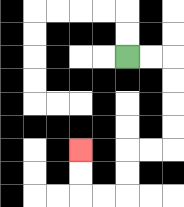{'start': '[5, 2]', 'end': '[3, 6]', 'path_directions': 'R,R,D,D,D,D,L,L,D,D,L,L,U,U', 'path_coordinates': '[[5, 2], [6, 2], [7, 2], [7, 3], [7, 4], [7, 5], [7, 6], [6, 6], [5, 6], [5, 7], [5, 8], [4, 8], [3, 8], [3, 7], [3, 6]]'}